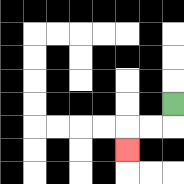{'start': '[7, 4]', 'end': '[5, 6]', 'path_directions': 'D,L,L,D', 'path_coordinates': '[[7, 4], [7, 5], [6, 5], [5, 5], [5, 6]]'}